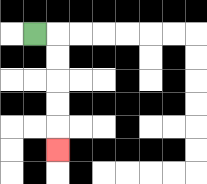{'start': '[1, 1]', 'end': '[2, 6]', 'path_directions': 'R,D,D,D,D,D', 'path_coordinates': '[[1, 1], [2, 1], [2, 2], [2, 3], [2, 4], [2, 5], [2, 6]]'}